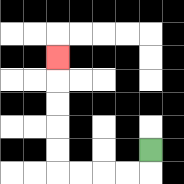{'start': '[6, 6]', 'end': '[2, 2]', 'path_directions': 'D,L,L,L,L,U,U,U,U,U', 'path_coordinates': '[[6, 6], [6, 7], [5, 7], [4, 7], [3, 7], [2, 7], [2, 6], [2, 5], [2, 4], [2, 3], [2, 2]]'}